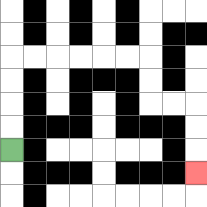{'start': '[0, 6]', 'end': '[8, 7]', 'path_directions': 'U,U,U,U,R,R,R,R,R,R,D,D,R,R,D,D,D', 'path_coordinates': '[[0, 6], [0, 5], [0, 4], [0, 3], [0, 2], [1, 2], [2, 2], [3, 2], [4, 2], [5, 2], [6, 2], [6, 3], [6, 4], [7, 4], [8, 4], [8, 5], [8, 6], [8, 7]]'}